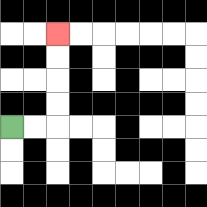{'start': '[0, 5]', 'end': '[2, 1]', 'path_directions': 'R,R,U,U,U,U', 'path_coordinates': '[[0, 5], [1, 5], [2, 5], [2, 4], [2, 3], [2, 2], [2, 1]]'}